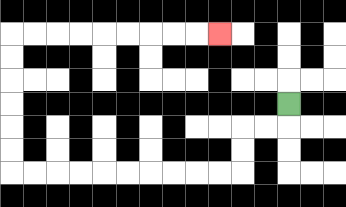{'start': '[12, 4]', 'end': '[9, 1]', 'path_directions': 'D,L,L,D,D,L,L,L,L,L,L,L,L,L,L,U,U,U,U,U,U,R,R,R,R,R,R,R,R,R', 'path_coordinates': '[[12, 4], [12, 5], [11, 5], [10, 5], [10, 6], [10, 7], [9, 7], [8, 7], [7, 7], [6, 7], [5, 7], [4, 7], [3, 7], [2, 7], [1, 7], [0, 7], [0, 6], [0, 5], [0, 4], [0, 3], [0, 2], [0, 1], [1, 1], [2, 1], [3, 1], [4, 1], [5, 1], [6, 1], [7, 1], [8, 1], [9, 1]]'}